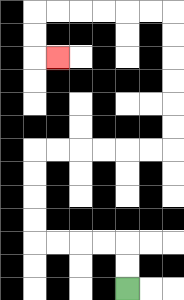{'start': '[5, 12]', 'end': '[2, 2]', 'path_directions': 'U,U,L,L,L,L,U,U,U,U,R,R,R,R,R,R,U,U,U,U,U,U,L,L,L,L,L,L,D,D,R', 'path_coordinates': '[[5, 12], [5, 11], [5, 10], [4, 10], [3, 10], [2, 10], [1, 10], [1, 9], [1, 8], [1, 7], [1, 6], [2, 6], [3, 6], [4, 6], [5, 6], [6, 6], [7, 6], [7, 5], [7, 4], [7, 3], [7, 2], [7, 1], [7, 0], [6, 0], [5, 0], [4, 0], [3, 0], [2, 0], [1, 0], [1, 1], [1, 2], [2, 2]]'}